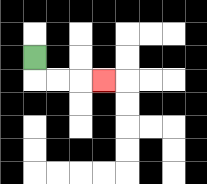{'start': '[1, 2]', 'end': '[4, 3]', 'path_directions': 'D,R,R,R', 'path_coordinates': '[[1, 2], [1, 3], [2, 3], [3, 3], [4, 3]]'}